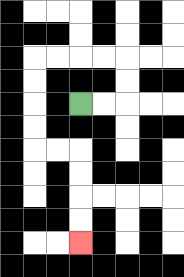{'start': '[3, 4]', 'end': '[3, 10]', 'path_directions': 'R,R,U,U,L,L,L,L,D,D,D,D,R,R,D,D,D,D', 'path_coordinates': '[[3, 4], [4, 4], [5, 4], [5, 3], [5, 2], [4, 2], [3, 2], [2, 2], [1, 2], [1, 3], [1, 4], [1, 5], [1, 6], [2, 6], [3, 6], [3, 7], [3, 8], [3, 9], [3, 10]]'}